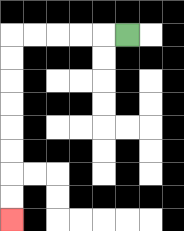{'start': '[5, 1]', 'end': '[0, 9]', 'path_directions': 'L,L,L,L,L,D,D,D,D,D,D,D,D', 'path_coordinates': '[[5, 1], [4, 1], [3, 1], [2, 1], [1, 1], [0, 1], [0, 2], [0, 3], [0, 4], [0, 5], [0, 6], [0, 7], [0, 8], [0, 9]]'}